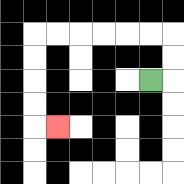{'start': '[6, 3]', 'end': '[2, 5]', 'path_directions': 'R,U,U,L,L,L,L,L,L,D,D,D,D,R', 'path_coordinates': '[[6, 3], [7, 3], [7, 2], [7, 1], [6, 1], [5, 1], [4, 1], [3, 1], [2, 1], [1, 1], [1, 2], [1, 3], [1, 4], [1, 5], [2, 5]]'}